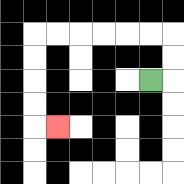{'start': '[6, 3]', 'end': '[2, 5]', 'path_directions': 'R,U,U,L,L,L,L,L,L,D,D,D,D,R', 'path_coordinates': '[[6, 3], [7, 3], [7, 2], [7, 1], [6, 1], [5, 1], [4, 1], [3, 1], [2, 1], [1, 1], [1, 2], [1, 3], [1, 4], [1, 5], [2, 5]]'}